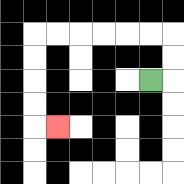{'start': '[6, 3]', 'end': '[2, 5]', 'path_directions': 'R,U,U,L,L,L,L,L,L,D,D,D,D,R', 'path_coordinates': '[[6, 3], [7, 3], [7, 2], [7, 1], [6, 1], [5, 1], [4, 1], [3, 1], [2, 1], [1, 1], [1, 2], [1, 3], [1, 4], [1, 5], [2, 5]]'}